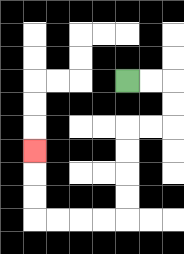{'start': '[5, 3]', 'end': '[1, 6]', 'path_directions': 'R,R,D,D,L,L,D,D,D,D,L,L,L,L,U,U,U', 'path_coordinates': '[[5, 3], [6, 3], [7, 3], [7, 4], [7, 5], [6, 5], [5, 5], [5, 6], [5, 7], [5, 8], [5, 9], [4, 9], [3, 9], [2, 9], [1, 9], [1, 8], [1, 7], [1, 6]]'}